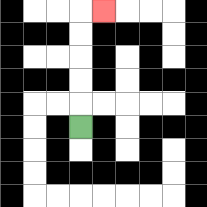{'start': '[3, 5]', 'end': '[4, 0]', 'path_directions': 'U,U,U,U,U,R', 'path_coordinates': '[[3, 5], [3, 4], [3, 3], [3, 2], [3, 1], [3, 0], [4, 0]]'}